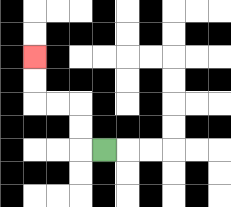{'start': '[4, 6]', 'end': '[1, 2]', 'path_directions': 'L,U,U,L,L,U,U', 'path_coordinates': '[[4, 6], [3, 6], [3, 5], [3, 4], [2, 4], [1, 4], [1, 3], [1, 2]]'}